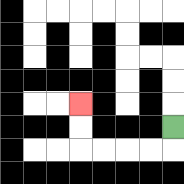{'start': '[7, 5]', 'end': '[3, 4]', 'path_directions': 'D,L,L,L,L,U,U', 'path_coordinates': '[[7, 5], [7, 6], [6, 6], [5, 6], [4, 6], [3, 6], [3, 5], [3, 4]]'}